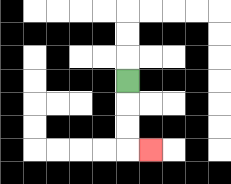{'start': '[5, 3]', 'end': '[6, 6]', 'path_directions': 'D,D,D,R', 'path_coordinates': '[[5, 3], [5, 4], [5, 5], [5, 6], [6, 6]]'}